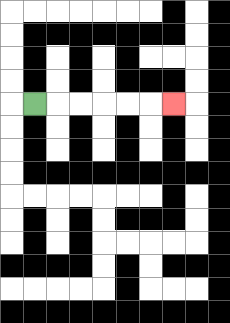{'start': '[1, 4]', 'end': '[7, 4]', 'path_directions': 'R,R,R,R,R,R', 'path_coordinates': '[[1, 4], [2, 4], [3, 4], [4, 4], [5, 4], [6, 4], [7, 4]]'}